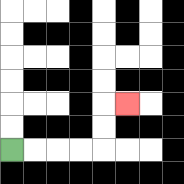{'start': '[0, 6]', 'end': '[5, 4]', 'path_directions': 'R,R,R,R,U,U,R', 'path_coordinates': '[[0, 6], [1, 6], [2, 6], [3, 6], [4, 6], [4, 5], [4, 4], [5, 4]]'}